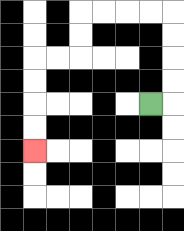{'start': '[6, 4]', 'end': '[1, 6]', 'path_directions': 'R,U,U,U,U,L,L,L,L,D,D,L,L,D,D,D,D', 'path_coordinates': '[[6, 4], [7, 4], [7, 3], [7, 2], [7, 1], [7, 0], [6, 0], [5, 0], [4, 0], [3, 0], [3, 1], [3, 2], [2, 2], [1, 2], [1, 3], [1, 4], [1, 5], [1, 6]]'}